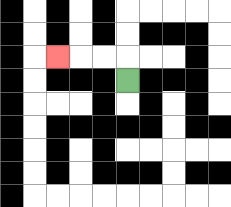{'start': '[5, 3]', 'end': '[2, 2]', 'path_directions': 'U,L,L,L', 'path_coordinates': '[[5, 3], [5, 2], [4, 2], [3, 2], [2, 2]]'}